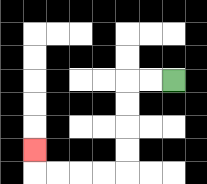{'start': '[7, 3]', 'end': '[1, 6]', 'path_directions': 'L,L,D,D,D,D,L,L,L,L,U', 'path_coordinates': '[[7, 3], [6, 3], [5, 3], [5, 4], [5, 5], [5, 6], [5, 7], [4, 7], [3, 7], [2, 7], [1, 7], [1, 6]]'}